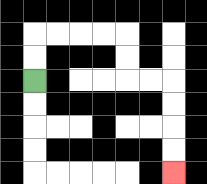{'start': '[1, 3]', 'end': '[7, 7]', 'path_directions': 'U,U,R,R,R,R,D,D,R,R,D,D,D,D', 'path_coordinates': '[[1, 3], [1, 2], [1, 1], [2, 1], [3, 1], [4, 1], [5, 1], [5, 2], [5, 3], [6, 3], [7, 3], [7, 4], [7, 5], [7, 6], [7, 7]]'}